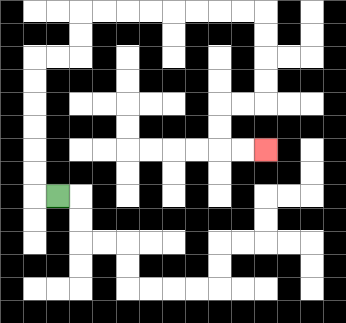{'start': '[2, 8]', 'end': '[11, 6]', 'path_directions': 'L,U,U,U,U,U,U,R,R,U,U,R,R,R,R,R,R,R,R,D,D,D,D,L,L,D,D,R,R', 'path_coordinates': '[[2, 8], [1, 8], [1, 7], [1, 6], [1, 5], [1, 4], [1, 3], [1, 2], [2, 2], [3, 2], [3, 1], [3, 0], [4, 0], [5, 0], [6, 0], [7, 0], [8, 0], [9, 0], [10, 0], [11, 0], [11, 1], [11, 2], [11, 3], [11, 4], [10, 4], [9, 4], [9, 5], [9, 6], [10, 6], [11, 6]]'}